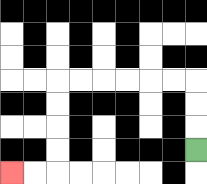{'start': '[8, 6]', 'end': '[0, 7]', 'path_directions': 'U,U,U,L,L,L,L,L,L,D,D,D,D,L,L', 'path_coordinates': '[[8, 6], [8, 5], [8, 4], [8, 3], [7, 3], [6, 3], [5, 3], [4, 3], [3, 3], [2, 3], [2, 4], [2, 5], [2, 6], [2, 7], [1, 7], [0, 7]]'}